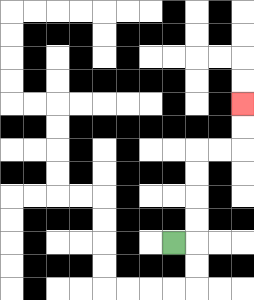{'start': '[7, 10]', 'end': '[10, 4]', 'path_directions': 'R,U,U,U,U,R,R,U,U', 'path_coordinates': '[[7, 10], [8, 10], [8, 9], [8, 8], [8, 7], [8, 6], [9, 6], [10, 6], [10, 5], [10, 4]]'}